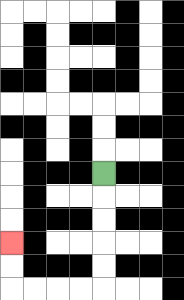{'start': '[4, 7]', 'end': '[0, 10]', 'path_directions': 'D,D,D,D,D,L,L,L,L,U,U', 'path_coordinates': '[[4, 7], [4, 8], [4, 9], [4, 10], [4, 11], [4, 12], [3, 12], [2, 12], [1, 12], [0, 12], [0, 11], [0, 10]]'}